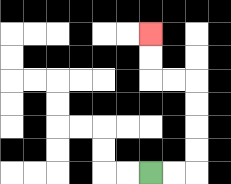{'start': '[6, 7]', 'end': '[6, 1]', 'path_directions': 'R,R,U,U,U,U,L,L,U,U', 'path_coordinates': '[[6, 7], [7, 7], [8, 7], [8, 6], [8, 5], [8, 4], [8, 3], [7, 3], [6, 3], [6, 2], [6, 1]]'}